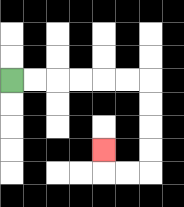{'start': '[0, 3]', 'end': '[4, 6]', 'path_directions': 'R,R,R,R,R,R,D,D,D,D,L,L,U', 'path_coordinates': '[[0, 3], [1, 3], [2, 3], [3, 3], [4, 3], [5, 3], [6, 3], [6, 4], [6, 5], [6, 6], [6, 7], [5, 7], [4, 7], [4, 6]]'}